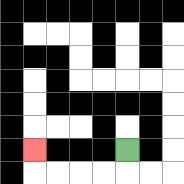{'start': '[5, 6]', 'end': '[1, 6]', 'path_directions': 'D,L,L,L,L,U', 'path_coordinates': '[[5, 6], [5, 7], [4, 7], [3, 7], [2, 7], [1, 7], [1, 6]]'}